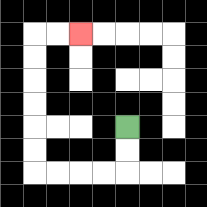{'start': '[5, 5]', 'end': '[3, 1]', 'path_directions': 'D,D,L,L,L,L,U,U,U,U,U,U,R,R', 'path_coordinates': '[[5, 5], [5, 6], [5, 7], [4, 7], [3, 7], [2, 7], [1, 7], [1, 6], [1, 5], [1, 4], [1, 3], [1, 2], [1, 1], [2, 1], [3, 1]]'}